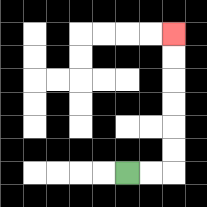{'start': '[5, 7]', 'end': '[7, 1]', 'path_directions': 'R,R,U,U,U,U,U,U', 'path_coordinates': '[[5, 7], [6, 7], [7, 7], [7, 6], [7, 5], [7, 4], [7, 3], [7, 2], [7, 1]]'}